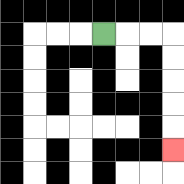{'start': '[4, 1]', 'end': '[7, 6]', 'path_directions': 'R,R,R,D,D,D,D,D', 'path_coordinates': '[[4, 1], [5, 1], [6, 1], [7, 1], [7, 2], [7, 3], [7, 4], [7, 5], [7, 6]]'}